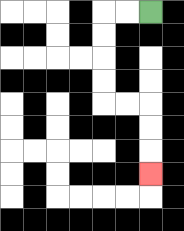{'start': '[6, 0]', 'end': '[6, 7]', 'path_directions': 'L,L,D,D,D,D,R,R,D,D,D', 'path_coordinates': '[[6, 0], [5, 0], [4, 0], [4, 1], [4, 2], [4, 3], [4, 4], [5, 4], [6, 4], [6, 5], [6, 6], [6, 7]]'}